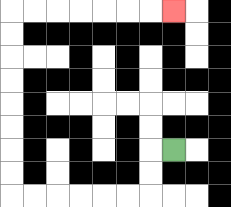{'start': '[7, 6]', 'end': '[7, 0]', 'path_directions': 'L,D,D,L,L,L,L,L,L,U,U,U,U,U,U,U,U,R,R,R,R,R,R,R', 'path_coordinates': '[[7, 6], [6, 6], [6, 7], [6, 8], [5, 8], [4, 8], [3, 8], [2, 8], [1, 8], [0, 8], [0, 7], [0, 6], [0, 5], [0, 4], [0, 3], [0, 2], [0, 1], [0, 0], [1, 0], [2, 0], [3, 0], [4, 0], [5, 0], [6, 0], [7, 0]]'}